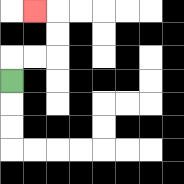{'start': '[0, 3]', 'end': '[1, 0]', 'path_directions': 'U,R,R,U,U,L', 'path_coordinates': '[[0, 3], [0, 2], [1, 2], [2, 2], [2, 1], [2, 0], [1, 0]]'}